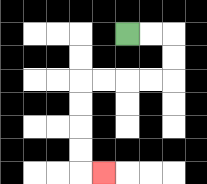{'start': '[5, 1]', 'end': '[4, 7]', 'path_directions': 'R,R,D,D,L,L,L,L,D,D,D,D,R', 'path_coordinates': '[[5, 1], [6, 1], [7, 1], [7, 2], [7, 3], [6, 3], [5, 3], [4, 3], [3, 3], [3, 4], [3, 5], [3, 6], [3, 7], [4, 7]]'}